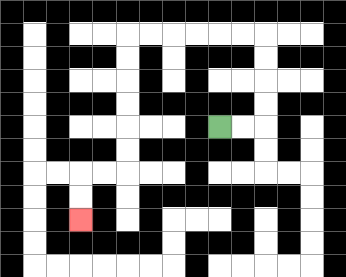{'start': '[9, 5]', 'end': '[3, 9]', 'path_directions': 'R,R,U,U,U,U,L,L,L,L,L,L,D,D,D,D,D,D,L,L,D,D', 'path_coordinates': '[[9, 5], [10, 5], [11, 5], [11, 4], [11, 3], [11, 2], [11, 1], [10, 1], [9, 1], [8, 1], [7, 1], [6, 1], [5, 1], [5, 2], [5, 3], [5, 4], [5, 5], [5, 6], [5, 7], [4, 7], [3, 7], [3, 8], [3, 9]]'}